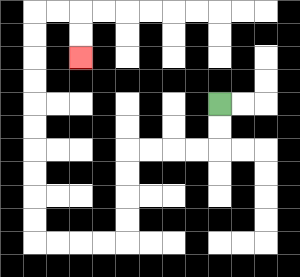{'start': '[9, 4]', 'end': '[3, 2]', 'path_directions': 'D,D,L,L,L,L,D,D,D,D,L,L,L,L,U,U,U,U,U,U,U,U,U,U,R,R,D,D', 'path_coordinates': '[[9, 4], [9, 5], [9, 6], [8, 6], [7, 6], [6, 6], [5, 6], [5, 7], [5, 8], [5, 9], [5, 10], [4, 10], [3, 10], [2, 10], [1, 10], [1, 9], [1, 8], [1, 7], [1, 6], [1, 5], [1, 4], [1, 3], [1, 2], [1, 1], [1, 0], [2, 0], [3, 0], [3, 1], [3, 2]]'}